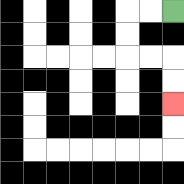{'start': '[7, 0]', 'end': '[7, 4]', 'path_directions': 'L,L,D,D,R,R,D,D', 'path_coordinates': '[[7, 0], [6, 0], [5, 0], [5, 1], [5, 2], [6, 2], [7, 2], [7, 3], [7, 4]]'}